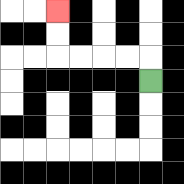{'start': '[6, 3]', 'end': '[2, 0]', 'path_directions': 'U,L,L,L,L,U,U', 'path_coordinates': '[[6, 3], [6, 2], [5, 2], [4, 2], [3, 2], [2, 2], [2, 1], [2, 0]]'}